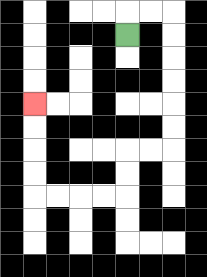{'start': '[5, 1]', 'end': '[1, 4]', 'path_directions': 'U,R,R,D,D,D,D,D,D,L,L,D,D,L,L,L,L,U,U,U,U', 'path_coordinates': '[[5, 1], [5, 0], [6, 0], [7, 0], [7, 1], [7, 2], [7, 3], [7, 4], [7, 5], [7, 6], [6, 6], [5, 6], [5, 7], [5, 8], [4, 8], [3, 8], [2, 8], [1, 8], [1, 7], [1, 6], [1, 5], [1, 4]]'}